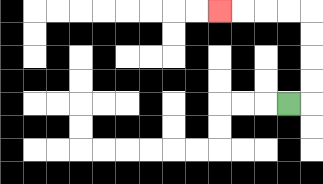{'start': '[12, 4]', 'end': '[9, 0]', 'path_directions': 'R,U,U,U,U,L,L,L,L', 'path_coordinates': '[[12, 4], [13, 4], [13, 3], [13, 2], [13, 1], [13, 0], [12, 0], [11, 0], [10, 0], [9, 0]]'}